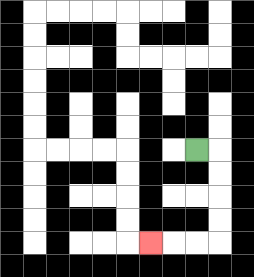{'start': '[8, 6]', 'end': '[6, 10]', 'path_directions': 'R,D,D,D,D,L,L,L', 'path_coordinates': '[[8, 6], [9, 6], [9, 7], [9, 8], [9, 9], [9, 10], [8, 10], [7, 10], [6, 10]]'}